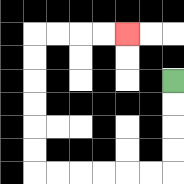{'start': '[7, 3]', 'end': '[5, 1]', 'path_directions': 'D,D,D,D,L,L,L,L,L,L,U,U,U,U,U,U,R,R,R,R', 'path_coordinates': '[[7, 3], [7, 4], [7, 5], [7, 6], [7, 7], [6, 7], [5, 7], [4, 7], [3, 7], [2, 7], [1, 7], [1, 6], [1, 5], [1, 4], [1, 3], [1, 2], [1, 1], [2, 1], [3, 1], [4, 1], [5, 1]]'}